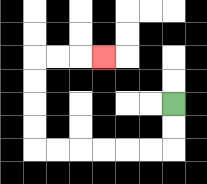{'start': '[7, 4]', 'end': '[4, 2]', 'path_directions': 'D,D,L,L,L,L,L,L,U,U,U,U,R,R,R', 'path_coordinates': '[[7, 4], [7, 5], [7, 6], [6, 6], [5, 6], [4, 6], [3, 6], [2, 6], [1, 6], [1, 5], [1, 4], [1, 3], [1, 2], [2, 2], [3, 2], [4, 2]]'}